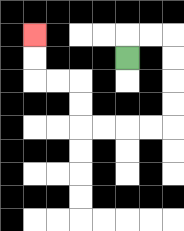{'start': '[5, 2]', 'end': '[1, 1]', 'path_directions': 'U,R,R,D,D,D,D,L,L,L,L,U,U,L,L,U,U', 'path_coordinates': '[[5, 2], [5, 1], [6, 1], [7, 1], [7, 2], [7, 3], [7, 4], [7, 5], [6, 5], [5, 5], [4, 5], [3, 5], [3, 4], [3, 3], [2, 3], [1, 3], [1, 2], [1, 1]]'}